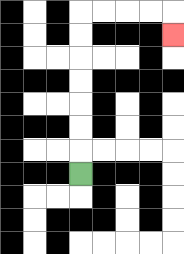{'start': '[3, 7]', 'end': '[7, 1]', 'path_directions': 'U,U,U,U,U,U,U,R,R,R,R,D', 'path_coordinates': '[[3, 7], [3, 6], [3, 5], [3, 4], [3, 3], [3, 2], [3, 1], [3, 0], [4, 0], [5, 0], [6, 0], [7, 0], [7, 1]]'}